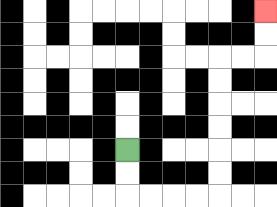{'start': '[5, 6]', 'end': '[11, 0]', 'path_directions': 'D,D,R,R,R,R,U,U,U,U,U,U,R,R,U,U', 'path_coordinates': '[[5, 6], [5, 7], [5, 8], [6, 8], [7, 8], [8, 8], [9, 8], [9, 7], [9, 6], [9, 5], [9, 4], [9, 3], [9, 2], [10, 2], [11, 2], [11, 1], [11, 0]]'}